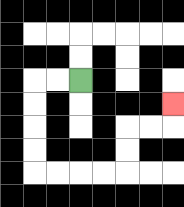{'start': '[3, 3]', 'end': '[7, 4]', 'path_directions': 'L,L,D,D,D,D,R,R,R,R,U,U,R,R,U', 'path_coordinates': '[[3, 3], [2, 3], [1, 3], [1, 4], [1, 5], [1, 6], [1, 7], [2, 7], [3, 7], [4, 7], [5, 7], [5, 6], [5, 5], [6, 5], [7, 5], [7, 4]]'}